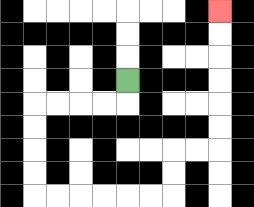{'start': '[5, 3]', 'end': '[9, 0]', 'path_directions': 'D,L,L,L,L,D,D,D,D,R,R,R,R,R,R,U,U,R,R,U,U,U,U,U,U', 'path_coordinates': '[[5, 3], [5, 4], [4, 4], [3, 4], [2, 4], [1, 4], [1, 5], [1, 6], [1, 7], [1, 8], [2, 8], [3, 8], [4, 8], [5, 8], [6, 8], [7, 8], [7, 7], [7, 6], [8, 6], [9, 6], [9, 5], [9, 4], [9, 3], [9, 2], [9, 1], [9, 0]]'}